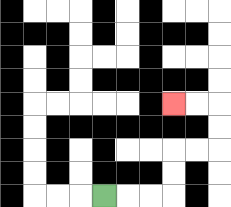{'start': '[4, 8]', 'end': '[7, 4]', 'path_directions': 'R,R,R,U,U,R,R,U,U,L,L', 'path_coordinates': '[[4, 8], [5, 8], [6, 8], [7, 8], [7, 7], [7, 6], [8, 6], [9, 6], [9, 5], [9, 4], [8, 4], [7, 4]]'}